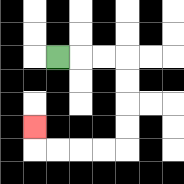{'start': '[2, 2]', 'end': '[1, 5]', 'path_directions': 'R,R,R,D,D,D,D,L,L,L,L,U', 'path_coordinates': '[[2, 2], [3, 2], [4, 2], [5, 2], [5, 3], [5, 4], [5, 5], [5, 6], [4, 6], [3, 6], [2, 6], [1, 6], [1, 5]]'}